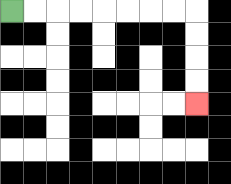{'start': '[0, 0]', 'end': '[8, 4]', 'path_directions': 'R,R,R,R,R,R,R,R,D,D,D,D', 'path_coordinates': '[[0, 0], [1, 0], [2, 0], [3, 0], [4, 0], [5, 0], [6, 0], [7, 0], [8, 0], [8, 1], [8, 2], [8, 3], [8, 4]]'}